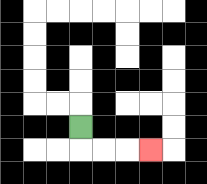{'start': '[3, 5]', 'end': '[6, 6]', 'path_directions': 'D,R,R,R', 'path_coordinates': '[[3, 5], [3, 6], [4, 6], [5, 6], [6, 6]]'}